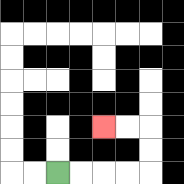{'start': '[2, 7]', 'end': '[4, 5]', 'path_directions': 'R,R,R,R,U,U,L,L', 'path_coordinates': '[[2, 7], [3, 7], [4, 7], [5, 7], [6, 7], [6, 6], [6, 5], [5, 5], [4, 5]]'}